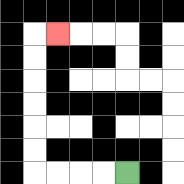{'start': '[5, 7]', 'end': '[2, 1]', 'path_directions': 'L,L,L,L,U,U,U,U,U,U,R', 'path_coordinates': '[[5, 7], [4, 7], [3, 7], [2, 7], [1, 7], [1, 6], [1, 5], [1, 4], [1, 3], [1, 2], [1, 1], [2, 1]]'}